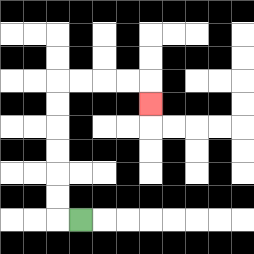{'start': '[3, 9]', 'end': '[6, 4]', 'path_directions': 'L,U,U,U,U,U,U,R,R,R,R,D', 'path_coordinates': '[[3, 9], [2, 9], [2, 8], [2, 7], [2, 6], [2, 5], [2, 4], [2, 3], [3, 3], [4, 3], [5, 3], [6, 3], [6, 4]]'}